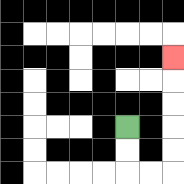{'start': '[5, 5]', 'end': '[7, 2]', 'path_directions': 'D,D,R,R,U,U,U,U,U', 'path_coordinates': '[[5, 5], [5, 6], [5, 7], [6, 7], [7, 7], [7, 6], [7, 5], [7, 4], [7, 3], [7, 2]]'}